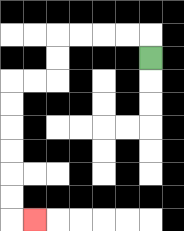{'start': '[6, 2]', 'end': '[1, 9]', 'path_directions': 'U,L,L,L,L,D,D,L,L,D,D,D,D,D,D,R', 'path_coordinates': '[[6, 2], [6, 1], [5, 1], [4, 1], [3, 1], [2, 1], [2, 2], [2, 3], [1, 3], [0, 3], [0, 4], [0, 5], [0, 6], [0, 7], [0, 8], [0, 9], [1, 9]]'}